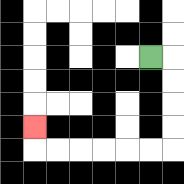{'start': '[6, 2]', 'end': '[1, 5]', 'path_directions': 'R,D,D,D,D,L,L,L,L,L,L,U', 'path_coordinates': '[[6, 2], [7, 2], [7, 3], [7, 4], [7, 5], [7, 6], [6, 6], [5, 6], [4, 6], [3, 6], [2, 6], [1, 6], [1, 5]]'}